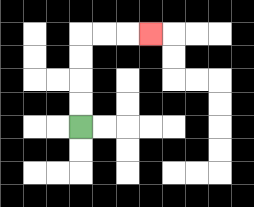{'start': '[3, 5]', 'end': '[6, 1]', 'path_directions': 'U,U,U,U,R,R,R', 'path_coordinates': '[[3, 5], [3, 4], [3, 3], [3, 2], [3, 1], [4, 1], [5, 1], [6, 1]]'}